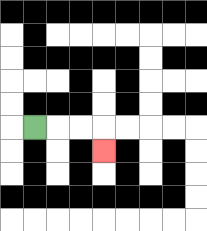{'start': '[1, 5]', 'end': '[4, 6]', 'path_directions': 'R,R,R,D', 'path_coordinates': '[[1, 5], [2, 5], [3, 5], [4, 5], [4, 6]]'}